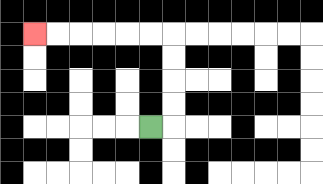{'start': '[6, 5]', 'end': '[1, 1]', 'path_directions': 'R,U,U,U,U,L,L,L,L,L,L', 'path_coordinates': '[[6, 5], [7, 5], [7, 4], [7, 3], [7, 2], [7, 1], [6, 1], [5, 1], [4, 1], [3, 1], [2, 1], [1, 1]]'}